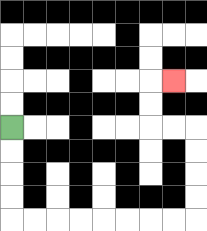{'start': '[0, 5]', 'end': '[7, 3]', 'path_directions': 'D,D,D,D,R,R,R,R,R,R,R,R,U,U,U,U,L,L,U,U,R', 'path_coordinates': '[[0, 5], [0, 6], [0, 7], [0, 8], [0, 9], [1, 9], [2, 9], [3, 9], [4, 9], [5, 9], [6, 9], [7, 9], [8, 9], [8, 8], [8, 7], [8, 6], [8, 5], [7, 5], [6, 5], [6, 4], [6, 3], [7, 3]]'}